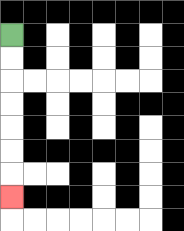{'start': '[0, 1]', 'end': '[0, 8]', 'path_directions': 'D,D,D,D,D,D,D', 'path_coordinates': '[[0, 1], [0, 2], [0, 3], [0, 4], [0, 5], [0, 6], [0, 7], [0, 8]]'}